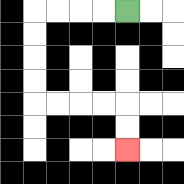{'start': '[5, 0]', 'end': '[5, 6]', 'path_directions': 'L,L,L,L,D,D,D,D,R,R,R,R,D,D', 'path_coordinates': '[[5, 0], [4, 0], [3, 0], [2, 0], [1, 0], [1, 1], [1, 2], [1, 3], [1, 4], [2, 4], [3, 4], [4, 4], [5, 4], [5, 5], [5, 6]]'}